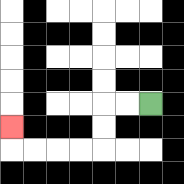{'start': '[6, 4]', 'end': '[0, 5]', 'path_directions': 'L,L,D,D,L,L,L,L,U', 'path_coordinates': '[[6, 4], [5, 4], [4, 4], [4, 5], [4, 6], [3, 6], [2, 6], [1, 6], [0, 6], [0, 5]]'}